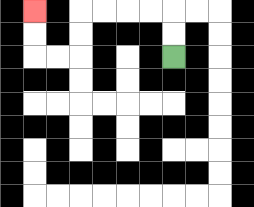{'start': '[7, 2]', 'end': '[1, 0]', 'path_directions': 'U,U,L,L,L,L,D,D,L,L,U,U', 'path_coordinates': '[[7, 2], [7, 1], [7, 0], [6, 0], [5, 0], [4, 0], [3, 0], [3, 1], [3, 2], [2, 2], [1, 2], [1, 1], [1, 0]]'}